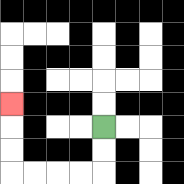{'start': '[4, 5]', 'end': '[0, 4]', 'path_directions': 'D,D,L,L,L,L,U,U,U', 'path_coordinates': '[[4, 5], [4, 6], [4, 7], [3, 7], [2, 7], [1, 7], [0, 7], [0, 6], [0, 5], [0, 4]]'}